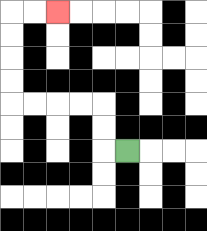{'start': '[5, 6]', 'end': '[2, 0]', 'path_directions': 'L,U,U,L,L,L,L,U,U,U,U,R,R', 'path_coordinates': '[[5, 6], [4, 6], [4, 5], [4, 4], [3, 4], [2, 4], [1, 4], [0, 4], [0, 3], [0, 2], [0, 1], [0, 0], [1, 0], [2, 0]]'}